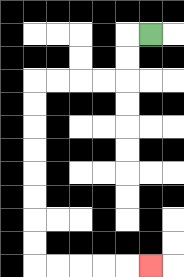{'start': '[6, 1]', 'end': '[6, 11]', 'path_directions': 'L,D,D,L,L,L,L,D,D,D,D,D,D,D,D,R,R,R,R,R', 'path_coordinates': '[[6, 1], [5, 1], [5, 2], [5, 3], [4, 3], [3, 3], [2, 3], [1, 3], [1, 4], [1, 5], [1, 6], [1, 7], [1, 8], [1, 9], [1, 10], [1, 11], [2, 11], [3, 11], [4, 11], [5, 11], [6, 11]]'}